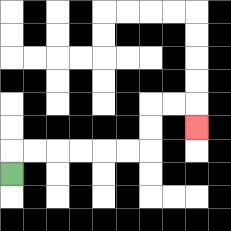{'start': '[0, 7]', 'end': '[8, 5]', 'path_directions': 'U,R,R,R,R,R,R,U,U,R,R,D', 'path_coordinates': '[[0, 7], [0, 6], [1, 6], [2, 6], [3, 6], [4, 6], [5, 6], [6, 6], [6, 5], [6, 4], [7, 4], [8, 4], [8, 5]]'}